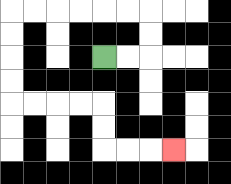{'start': '[4, 2]', 'end': '[7, 6]', 'path_directions': 'R,R,U,U,L,L,L,L,L,L,D,D,D,D,R,R,R,R,D,D,R,R,R', 'path_coordinates': '[[4, 2], [5, 2], [6, 2], [6, 1], [6, 0], [5, 0], [4, 0], [3, 0], [2, 0], [1, 0], [0, 0], [0, 1], [0, 2], [0, 3], [0, 4], [1, 4], [2, 4], [3, 4], [4, 4], [4, 5], [4, 6], [5, 6], [6, 6], [7, 6]]'}